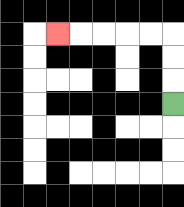{'start': '[7, 4]', 'end': '[2, 1]', 'path_directions': 'U,U,U,L,L,L,L,L', 'path_coordinates': '[[7, 4], [7, 3], [7, 2], [7, 1], [6, 1], [5, 1], [4, 1], [3, 1], [2, 1]]'}